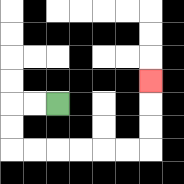{'start': '[2, 4]', 'end': '[6, 3]', 'path_directions': 'L,L,D,D,R,R,R,R,R,R,U,U,U', 'path_coordinates': '[[2, 4], [1, 4], [0, 4], [0, 5], [0, 6], [1, 6], [2, 6], [3, 6], [4, 6], [5, 6], [6, 6], [6, 5], [6, 4], [6, 3]]'}